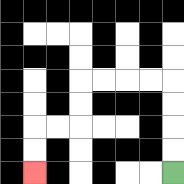{'start': '[7, 7]', 'end': '[1, 7]', 'path_directions': 'U,U,U,U,L,L,L,L,D,D,L,L,D,D', 'path_coordinates': '[[7, 7], [7, 6], [7, 5], [7, 4], [7, 3], [6, 3], [5, 3], [4, 3], [3, 3], [3, 4], [3, 5], [2, 5], [1, 5], [1, 6], [1, 7]]'}